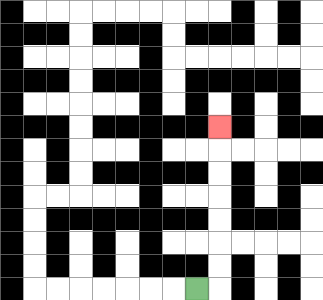{'start': '[8, 12]', 'end': '[9, 5]', 'path_directions': 'R,U,U,U,U,U,U,U', 'path_coordinates': '[[8, 12], [9, 12], [9, 11], [9, 10], [9, 9], [9, 8], [9, 7], [9, 6], [9, 5]]'}